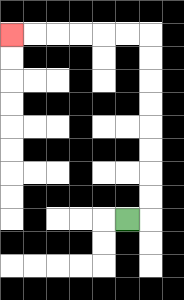{'start': '[5, 9]', 'end': '[0, 1]', 'path_directions': 'R,U,U,U,U,U,U,U,U,L,L,L,L,L,L', 'path_coordinates': '[[5, 9], [6, 9], [6, 8], [6, 7], [6, 6], [6, 5], [6, 4], [6, 3], [6, 2], [6, 1], [5, 1], [4, 1], [3, 1], [2, 1], [1, 1], [0, 1]]'}